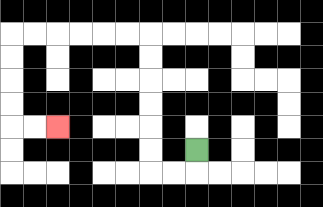{'start': '[8, 6]', 'end': '[2, 5]', 'path_directions': 'D,L,L,U,U,U,U,U,U,L,L,L,L,L,L,D,D,D,D,R,R', 'path_coordinates': '[[8, 6], [8, 7], [7, 7], [6, 7], [6, 6], [6, 5], [6, 4], [6, 3], [6, 2], [6, 1], [5, 1], [4, 1], [3, 1], [2, 1], [1, 1], [0, 1], [0, 2], [0, 3], [0, 4], [0, 5], [1, 5], [2, 5]]'}